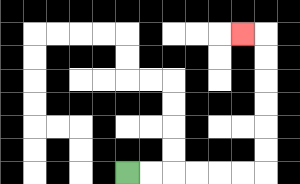{'start': '[5, 7]', 'end': '[10, 1]', 'path_directions': 'R,R,R,R,R,R,U,U,U,U,U,U,L', 'path_coordinates': '[[5, 7], [6, 7], [7, 7], [8, 7], [9, 7], [10, 7], [11, 7], [11, 6], [11, 5], [11, 4], [11, 3], [11, 2], [11, 1], [10, 1]]'}